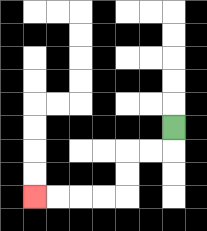{'start': '[7, 5]', 'end': '[1, 8]', 'path_directions': 'D,L,L,D,D,L,L,L,L', 'path_coordinates': '[[7, 5], [7, 6], [6, 6], [5, 6], [5, 7], [5, 8], [4, 8], [3, 8], [2, 8], [1, 8]]'}